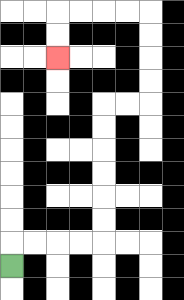{'start': '[0, 11]', 'end': '[2, 2]', 'path_directions': 'U,R,R,R,R,U,U,U,U,U,U,R,R,U,U,U,U,L,L,L,L,D,D', 'path_coordinates': '[[0, 11], [0, 10], [1, 10], [2, 10], [3, 10], [4, 10], [4, 9], [4, 8], [4, 7], [4, 6], [4, 5], [4, 4], [5, 4], [6, 4], [6, 3], [6, 2], [6, 1], [6, 0], [5, 0], [4, 0], [3, 0], [2, 0], [2, 1], [2, 2]]'}